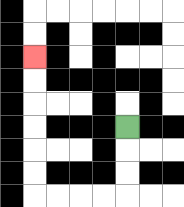{'start': '[5, 5]', 'end': '[1, 2]', 'path_directions': 'D,D,D,L,L,L,L,U,U,U,U,U,U', 'path_coordinates': '[[5, 5], [5, 6], [5, 7], [5, 8], [4, 8], [3, 8], [2, 8], [1, 8], [1, 7], [1, 6], [1, 5], [1, 4], [1, 3], [1, 2]]'}